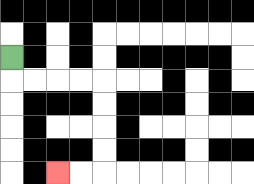{'start': '[0, 2]', 'end': '[2, 7]', 'path_directions': 'D,R,R,R,R,D,D,D,D,L,L', 'path_coordinates': '[[0, 2], [0, 3], [1, 3], [2, 3], [3, 3], [4, 3], [4, 4], [4, 5], [4, 6], [4, 7], [3, 7], [2, 7]]'}